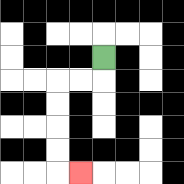{'start': '[4, 2]', 'end': '[3, 7]', 'path_directions': 'D,L,L,D,D,D,D,R', 'path_coordinates': '[[4, 2], [4, 3], [3, 3], [2, 3], [2, 4], [2, 5], [2, 6], [2, 7], [3, 7]]'}